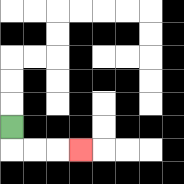{'start': '[0, 5]', 'end': '[3, 6]', 'path_directions': 'D,R,R,R', 'path_coordinates': '[[0, 5], [0, 6], [1, 6], [2, 6], [3, 6]]'}